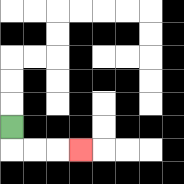{'start': '[0, 5]', 'end': '[3, 6]', 'path_directions': 'D,R,R,R', 'path_coordinates': '[[0, 5], [0, 6], [1, 6], [2, 6], [3, 6]]'}